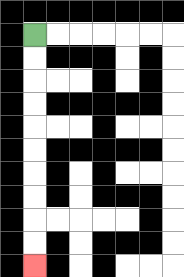{'start': '[1, 1]', 'end': '[1, 11]', 'path_directions': 'D,D,D,D,D,D,D,D,D,D', 'path_coordinates': '[[1, 1], [1, 2], [1, 3], [1, 4], [1, 5], [1, 6], [1, 7], [1, 8], [1, 9], [1, 10], [1, 11]]'}